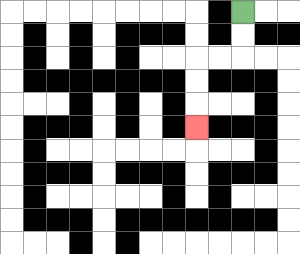{'start': '[10, 0]', 'end': '[8, 5]', 'path_directions': 'D,D,L,L,D,D,D', 'path_coordinates': '[[10, 0], [10, 1], [10, 2], [9, 2], [8, 2], [8, 3], [8, 4], [8, 5]]'}